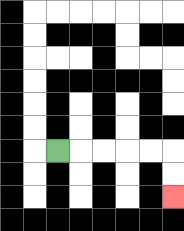{'start': '[2, 6]', 'end': '[7, 8]', 'path_directions': 'R,R,R,R,R,D,D', 'path_coordinates': '[[2, 6], [3, 6], [4, 6], [5, 6], [6, 6], [7, 6], [7, 7], [7, 8]]'}